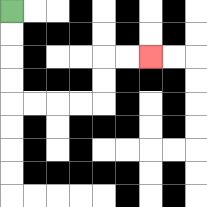{'start': '[0, 0]', 'end': '[6, 2]', 'path_directions': 'D,D,D,D,R,R,R,R,U,U,R,R', 'path_coordinates': '[[0, 0], [0, 1], [0, 2], [0, 3], [0, 4], [1, 4], [2, 4], [3, 4], [4, 4], [4, 3], [4, 2], [5, 2], [6, 2]]'}